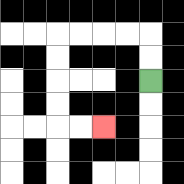{'start': '[6, 3]', 'end': '[4, 5]', 'path_directions': 'U,U,L,L,L,L,D,D,D,D,R,R', 'path_coordinates': '[[6, 3], [6, 2], [6, 1], [5, 1], [4, 1], [3, 1], [2, 1], [2, 2], [2, 3], [2, 4], [2, 5], [3, 5], [4, 5]]'}